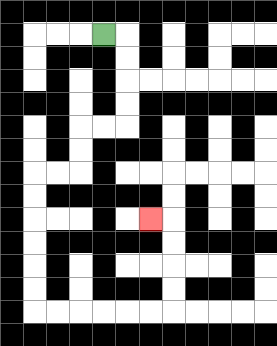{'start': '[4, 1]', 'end': '[6, 9]', 'path_directions': 'R,D,D,D,D,L,L,D,D,L,L,D,D,D,D,D,D,R,R,R,R,R,R,U,U,U,U,L', 'path_coordinates': '[[4, 1], [5, 1], [5, 2], [5, 3], [5, 4], [5, 5], [4, 5], [3, 5], [3, 6], [3, 7], [2, 7], [1, 7], [1, 8], [1, 9], [1, 10], [1, 11], [1, 12], [1, 13], [2, 13], [3, 13], [4, 13], [5, 13], [6, 13], [7, 13], [7, 12], [7, 11], [7, 10], [7, 9], [6, 9]]'}